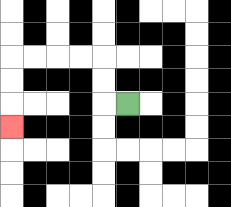{'start': '[5, 4]', 'end': '[0, 5]', 'path_directions': 'L,U,U,L,L,L,L,D,D,D', 'path_coordinates': '[[5, 4], [4, 4], [4, 3], [4, 2], [3, 2], [2, 2], [1, 2], [0, 2], [0, 3], [0, 4], [0, 5]]'}